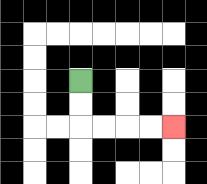{'start': '[3, 3]', 'end': '[7, 5]', 'path_directions': 'D,D,R,R,R,R', 'path_coordinates': '[[3, 3], [3, 4], [3, 5], [4, 5], [5, 5], [6, 5], [7, 5]]'}